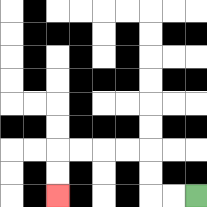{'start': '[8, 8]', 'end': '[2, 8]', 'path_directions': 'L,L,U,U,L,L,L,L,D,D', 'path_coordinates': '[[8, 8], [7, 8], [6, 8], [6, 7], [6, 6], [5, 6], [4, 6], [3, 6], [2, 6], [2, 7], [2, 8]]'}